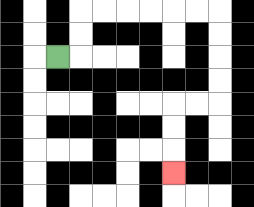{'start': '[2, 2]', 'end': '[7, 7]', 'path_directions': 'R,U,U,R,R,R,R,R,R,D,D,D,D,L,L,D,D,D', 'path_coordinates': '[[2, 2], [3, 2], [3, 1], [3, 0], [4, 0], [5, 0], [6, 0], [7, 0], [8, 0], [9, 0], [9, 1], [9, 2], [9, 3], [9, 4], [8, 4], [7, 4], [7, 5], [7, 6], [7, 7]]'}